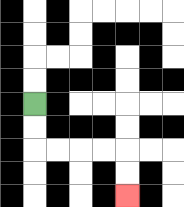{'start': '[1, 4]', 'end': '[5, 8]', 'path_directions': 'D,D,R,R,R,R,D,D', 'path_coordinates': '[[1, 4], [1, 5], [1, 6], [2, 6], [3, 6], [4, 6], [5, 6], [5, 7], [5, 8]]'}